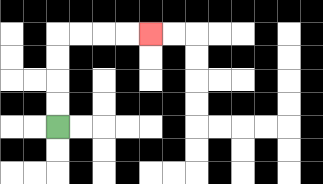{'start': '[2, 5]', 'end': '[6, 1]', 'path_directions': 'U,U,U,U,R,R,R,R', 'path_coordinates': '[[2, 5], [2, 4], [2, 3], [2, 2], [2, 1], [3, 1], [4, 1], [5, 1], [6, 1]]'}